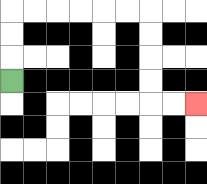{'start': '[0, 3]', 'end': '[8, 4]', 'path_directions': 'U,U,U,R,R,R,R,R,R,D,D,D,D,R,R', 'path_coordinates': '[[0, 3], [0, 2], [0, 1], [0, 0], [1, 0], [2, 0], [3, 0], [4, 0], [5, 0], [6, 0], [6, 1], [6, 2], [6, 3], [6, 4], [7, 4], [8, 4]]'}